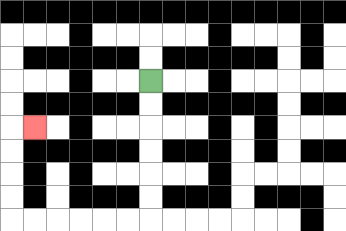{'start': '[6, 3]', 'end': '[1, 5]', 'path_directions': 'D,D,D,D,D,D,L,L,L,L,L,L,U,U,U,U,R', 'path_coordinates': '[[6, 3], [6, 4], [6, 5], [6, 6], [6, 7], [6, 8], [6, 9], [5, 9], [4, 9], [3, 9], [2, 9], [1, 9], [0, 9], [0, 8], [0, 7], [0, 6], [0, 5], [1, 5]]'}